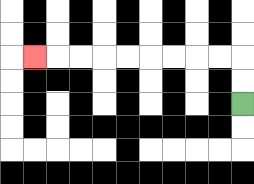{'start': '[10, 4]', 'end': '[1, 2]', 'path_directions': 'U,U,L,L,L,L,L,L,L,L,L', 'path_coordinates': '[[10, 4], [10, 3], [10, 2], [9, 2], [8, 2], [7, 2], [6, 2], [5, 2], [4, 2], [3, 2], [2, 2], [1, 2]]'}